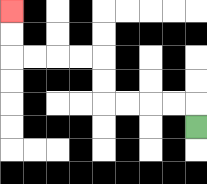{'start': '[8, 5]', 'end': '[0, 0]', 'path_directions': 'U,L,L,L,L,U,U,L,L,L,L,U,U', 'path_coordinates': '[[8, 5], [8, 4], [7, 4], [6, 4], [5, 4], [4, 4], [4, 3], [4, 2], [3, 2], [2, 2], [1, 2], [0, 2], [0, 1], [0, 0]]'}